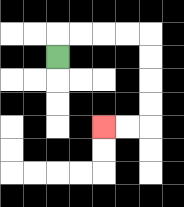{'start': '[2, 2]', 'end': '[4, 5]', 'path_directions': 'U,R,R,R,R,D,D,D,D,L,L', 'path_coordinates': '[[2, 2], [2, 1], [3, 1], [4, 1], [5, 1], [6, 1], [6, 2], [6, 3], [6, 4], [6, 5], [5, 5], [4, 5]]'}